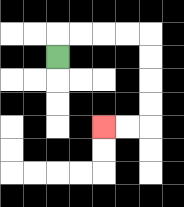{'start': '[2, 2]', 'end': '[4, 5]', 'path_directions': 'U,R,R,R,R,D,D,D,D,L,L', 'path_coordinates': '[[2, 2], [2, 1], [3, 1], [4, 1], [5, 1], [6, 1], [6, 2], [6, 3], [6, 4], [6, 5], [5, 5], [4, 5]]'}